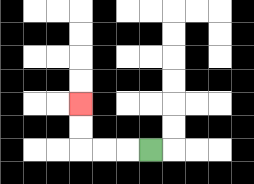{'start': '[6, 6]', 'end': '[3, 4]', 'path_directions': 'L,L,L,U,U', 'path_coordinates': '[[6, 6], [5, 6], [4, 6], [3, 6], [3, 5], [3, 4]]'}